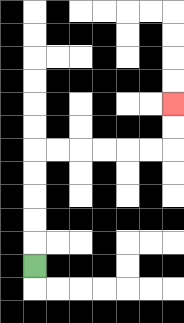{'start': '[1, 11]', 'end': '[7, 4]', 'path_directions': 'U,U,U,U,U,R,R,R,R,R,R,U,U', 'path_coordinates': '[[1, 11], [1, 10], [1, 9], [1, 8], [1, 7], [1, 6], [2, 6], [3, 6], [4, 6], [5, 6], [6, 6], [7, 6], [7, 5], [7, 4]]'}